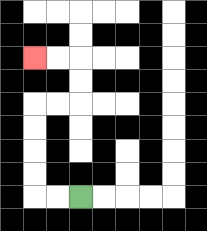{'start': '[3, 8]', 'end': '[1, 2]', 'path_directions': 'L,L,U,U,U,U,R,R,U,U,L,L', 'path_coordinates': '[[3, 8], [2, 8], [1, 8], [1, 7], [1, 6], [1, 5], [1, 4], [2, 4], [3, 4], [3, 3], [3, 2], [2, 2], [1, 2]]'}